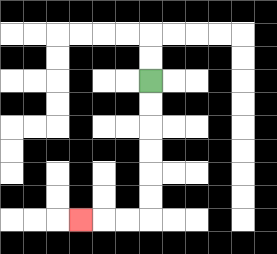{'start': '[6, 3]', 'end': '[3, 9]', 'path_directions': 'D,D,D,D,D,D,L,L,L', 'path_coordinates': '[[6, 3], [6, 4], [6, 5], [6, 6], [6, 7], [6, 8], [6, 9], [5, 9], [4, 9], [3, 9]]'}